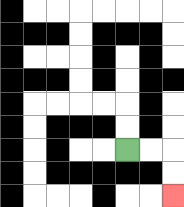{'start': '[5, 6]', 'end': '[7, 8]', 'path_directions': 'R,R,D,D', 'path_coordinates': '[[5, 6], [6, 6], [7, 6], [7, 7], [7, 8]]'}